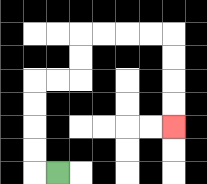{'start': '[2, 7]', 'end': '[7, 5]', 'path_directions': 'L,U,U,U,U,R,R,U,U,R,R,R,R,D,D,D,D', 'path_coordinates': '[[2, 7], [1, 7], [1, 6], [1, 5], [1, 4], [1, 3], [2, 3], [3, 3], [3, 2], [3, 1], [4, 1], [5, 1], [6, 1], [7, 1], [7, 2], [7, 3], [7, 4], [7, 5]]'}